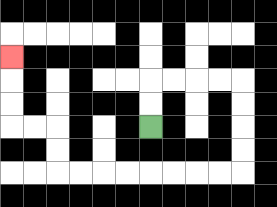{'start': '[6, 5]', 'end': '[0, 2]', 'path_directions': 'U,U,R,R,R,R,D,D,D,D,L,L,L,L,L,L,L,L,U,U,L,L,U,U,U', 'path_coordinates': '[[6, 5], [6, 4], [6, 3], [7, 3], [8, 3], [9, 3], [10, 3], [10, 4], [10, 5], [10, 6], [10, 7], [9, 7], [8, 7], [7, 7], [6, 7], [5, 7], [4, 7], [3, 7], [2, 7], [2, 6], [2, 5], [1, 5], [0, 5], [0, 4], [0, 3], [0, 2]]'}